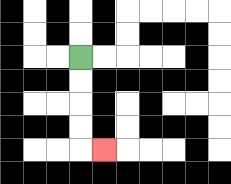{'start': '[3, 2]', 'end': '[4, 6]', 'path_directions': 'D,D,D,D,R', 'path_coordinates': '[[3, 2], [3, 3], [3, 4], [3, 5], [3, 6], [4, 6]]'}